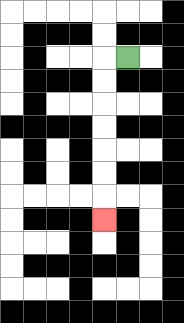{'start': '[5, 2]', 'end': '[4, 9]', 'path_directions': 'L,D,D,D,D,D,D,D', 'path_coordinates': '[[5, 2], [4, 2], [4, 3], [4, 4], [4, 5], [4, 6], [4, 7], [4, 8], [4, 9]]'}